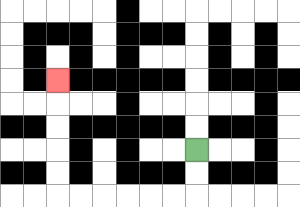{'start': '[8, 6]', 'end': '[2, 3]', 'path_directions': 'D,D,L,L,L,L,L,L,U,U,U,U,U', 'path_coordinates': '[[8, 6], [8, 7], [8, 8], [7, 8], [6, 8], [5, 8], [4, 8], [3, 8], [2, 8], [2, 7], [2, 6], [2, 5], [2, 4], [2, 3]]'}